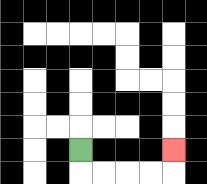{'start': '[3, 6]', 'end': '[7, 6]', 'path_directions': 'D,R,R,R,R,U', 'path_coordinates': '[[3, 6], [3, 7], [4, 7], [5, 7], [6, 7], [7, 7], [7, 6]]'}